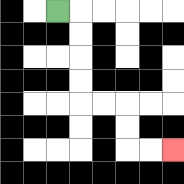{'start': '[2, 0]', 'end': '[7, 6]', 'path_directions': 'R,D,D,D,D,R,R,D,D,R,R', 'path_coordinates': '[[2, 0], [3, 0], [3, 1], [3, 2], [3, 3], [3, 4], [4, 4], [5, 4], [5, 5], [5, 6], [6, 6], [7, 6]]'}